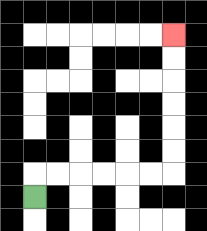{'start': '[1, 8]', 'end': '[7, 1]', 'path_directions': 'U,R,R,R,R,R,R,U,U,U,U,U,U', 'path_coordinates': '[[1, 8], [1, 7], [2, 7], [3, 7], [4, 7], [5, 7], [6, 7], [7, 7], [7, 6], [7, 5], [7, 4], [7, 3], [7, 2], [7, 1]]'}